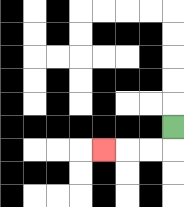{'start': '[7, 5]', 'end': '[4, 6]', 'path_directions': 'D,L,L,L', 'path_coordinates': '[[7, 5], [7, 6], [6, 6], [5, 6], [4, 6]]'}